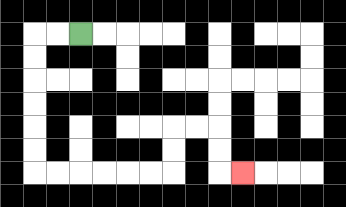{'start': '[3, 1]', 'end': '[10, 7]', 'path_directions': 'L,L,D,D,D,D,D,D,R,R,R,R,R,R,U,U,R,R,D,D,R', 'path_coordinates': '[[3, 1], [2, 1], [1, 1], [1, 2], [1, 3], [1, 4], [1, 5], [1, 6], [1, 7], [2, 7], [3, 7], [4, 7], [5, 7], [6, 7], [7, 7], [7, 6], [7, 5], [8, 5], [9, 5], [9, 6], [9, 7], [10, 7]]'}